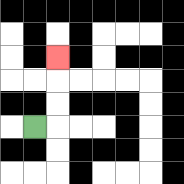{'start': '[1, 5]', 'end': '[2, 2]', 'path_directions': 'R,U,U,U', 'path_coordinates': '[[1, 5], [2, 5], [2, 4], [2, 3], [2, 2]]'}